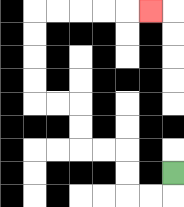{'start': '[7, 7]', 'end': '[6, 0]', 'path_directions': 'D,L,L,U,U,L,L,U,U,L,L,U,U,U,U,R,R,R,R,R', 'path_coordinates': '[[7, 7], [7, 8], [6, 8], [5, 8], [5, 7], [5, 6], [4, 6], [3, 6], [3, 5], [3, 4], [2, 4], [1, 4], [1, 3], [1, 2], [1, 1], [1, 0], [2, 0], [3, 0], [4, 0], [5, 0], [6, 0]]'}